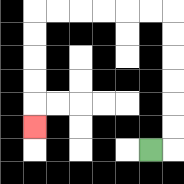{'start': '[6, 6]', 'end': '[1, 5]', 'path_directions': 'R,U,U,U,U,U,U,L,L,L,L,L,L,D,D,D,D,D', 'path_coordinates': '[[6, 6], [7, 6], [7, 5], [7, 4], [7, 3], [7, 2], [7, 1], [7, 0], [6, 0], [5, 0], [4, 0], [3, 0], [2, 0], [1, 0], [1, 1], [1, 2], [1, 3], [1, 4], [1, 5]]'}